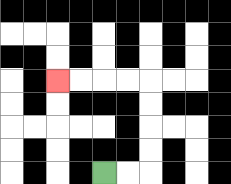{'start': '[4, 7]', 'end': '[2, 3]', 'path_directions': 'R,R,U,U,U,U,L,L,L,L', 'path_coordinates': '[[4, 7], [5, 7], [6, 7], [6, 6], [6, 5], [6, 4], [6, 3], [5, 3], [4, 3], [3, 3], [2, 3]]'}